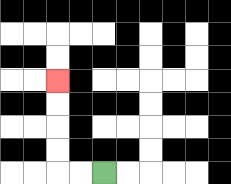{'start': '[4, 7]', 'end': '[2, 3]', 'path_directions': 'L,L,U,U,U,U', 'path_coordinates': '[[4, 7], [3, 7], [2, 7], [2, 6], [2, 5], [2, 4], [2, 3]]'}